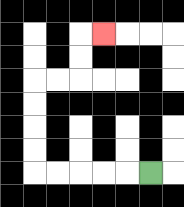{'start': '[6, 7]', 'end': '[4, 1]', 'path_directions': 'L,L,L,L,L,U,U,U,U,R,R,U,U,R', 'path_coordinates': '[[6, 7], [5, 7], [4, 7], [3, 7], [2, 7], [1, 7], [1, 6], [1, 5], [1, 4], [1, 3], [2, 3], [3, 3], [3, 2], [3, 1], [4, 1]]'}